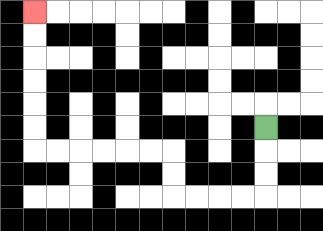{'start': '[11, 5]', 'end': '[1, 0]', 'path_directions': 'D,D,D,L,L,L,L,U,U,L,L,L,L,L,L,U,U,U,U,U,U', 'path_coordinates': '[[11, 5], [11, 6], [11, 7], [11, 8], [10, 8], [9, 8], [8, 8], [7, 8], [7, 7], [7, 6], [6, 6], [5, 6], [4, 6], [3, 6], [2, 6], [1, 6], [1, 5], [1, 4], [1, 3], [1, 2], [1, 1], [1, 0]]'}